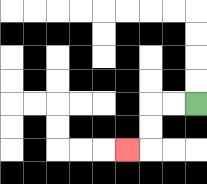{'start': '[8, 4]', 'end': '[5, 6]', 'path_directions': 'L,L,D,D,L', 'path_coordinates': '[[8, 4], [7, 4], [6, 4], [6, 5], [6, 6], [5, 6]]'}